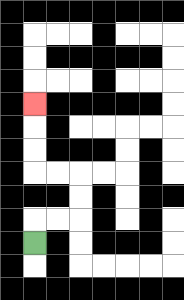{'start': '[1, 10]', 'end': '[1, 4]', 'path_directions': 'U,R,R,U,U,L,L,U,U,U', 'path_coordinates': '[[1, 10], [1, 9], [2, 9], [3, 9], [3, 8], [3, 7], [2, 7], [1, 7], [1, 6], [1, 5], [1, 4]]'}